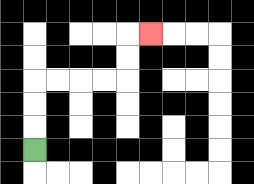{'start': '[1, 6]', 'end': '[6, 1]', 'path_directions': 'U,U,U,R,R,R,R,U,U,R', 'path_coordinates': '[[1, 6], [1, 5], [1, 4], [1, 3], [2, 3], [3, 3], [4, 3], [5, 3], [5, 2], [5, 1], [6, 1]]'}